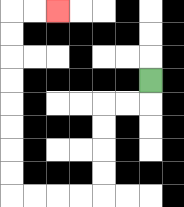{'start': '[6, 3]', 'end': '[2, 0]', 'path_directions': 'D,L,L,D,D,D,D,L,L,L,L,U,U,U,U,U,U,U,U,R,R', 'path_coordinates': '[[6, 3], [6, 4], [5, 4], [4, 4], [4, 5], [4, 6], [4, 7], [4, 8], [3, 8], [2, 8], [1, 8], [0, 8], [0, 7], [0, 6], [0, 5], [0, 4], [0, 3], [0, 2], [0, 1], [0, 0], [1, 0], [2, 0]]'}